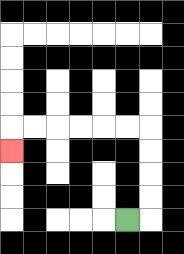{'start': '[5, 9]', 'end': '[0, 6]', 'path_directions': 'R,U,U,U,U,L,L,L,L,L,L,D', 'path_coordinates': '[[5, 9], [6, 9], [6, 8], [6, 7], [6, 6], [6, 5], [5, 5], [4, 5], [3, 5], [2, 5], [1, 5], [0, 5], [0, 6]]'}